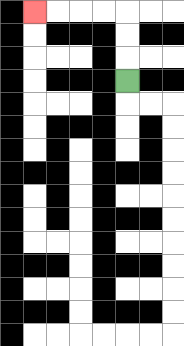{'start': '[5, 3]', 'end': '[1, 0]', 'path_directions': 'U,U,U,L,L,L,L', 'path_coordinates': '[[5, 3], [5, 2], [5, 1], [5, 0], [4, 0], [3, 0], [2, 0], [1, 0]]'}